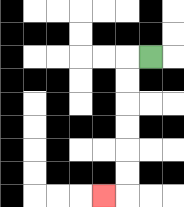{'start': '[6, 2]', 'end': '[4, 8]', 'path_directions': 'L,D,D,D,D,D,D,L', 'path_coordinates': '[[6, 2], [5, 2], [5, 3], [5, 4], [5, 5], [5, 6], [5, 7], [5, 8], [4, 8]]'}